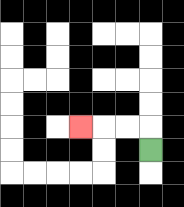{'start': '[6, 6]', 'end': '[3, 5]', 'path_directions': 'U,L,L,L', 'path_coordinates': '[[6, 6], [6, 5], [5, 5], [4, 5], [3, 5]]'}